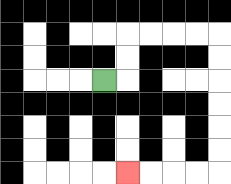{'start': '[4, 3]', 'end': '[5, 7]', 'path_directions': 'R,U,U,R,R,R,R,D,D,D,D,D,D,L,L,L,L', 'path_coordinates': '[[4, 3], [5, 3], [5, 2], [5, 1], [6, 1], [7, 1], [8, 1], [9, 1], [9, 2], [9, 3], [9, 4], [9, 5], [9, 6], [9, 7], [8, 7], [7, 7], [6, 7], [5, 7]]'}